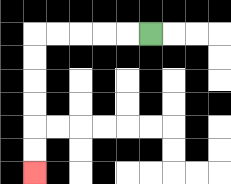{'start': '[6, 1]', 'end': '[1, 7]', 'path_directions': 'L,L,L,L,L,D,D,D,D,D,D', 'path_coordinates': '[[6, 1], [5, 1], [4, 1], [3, 1], [2, 1], [1, 1], [1, 2], [1, 3], [1, 4], [1, 5], [1, 6], [1, 7]]'}